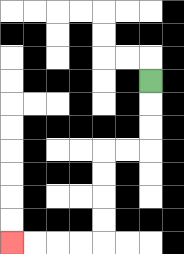{'start': '[6, 3]', 'end': '[0, 10]', 'path_directions': 'D,D,D,L,L,D,D,D,D,L,L,L,L', 'path_coordinates': '[[6, 3], [6, 4], [6, 5], [6, 6], [5, 6], [4, 6], [4, 7], [4, 8], [4, 9], [4, 10], [3, 10], [2, 10], [1, 10], [0, 10]]'}